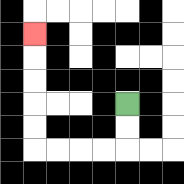{'start': '[5, 4]', 'end': '[1, 1]', 'path_directions': 'D,D,L,L,L,L,U,U,U,U,U', 'path_coordinates': '[[5, 4], [5, 5], [5, 6], [4, 6], [3, 6], [2, 6], [1, 6], [1, 5], [1, 4], [1, 3], [1, 2], [1, 1]]'}